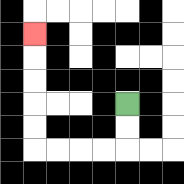{'start': '[5, 4]', 'end': '[1, 1]', 'path_directions': 'D,D,L,L,L,L,U,U,U,U,U', 'path_coordinates': '[[5, 4], [5, 5], [5, 6], [4, 6], [3, 6], [2, 6], [1, 6], [1, 5], [1, 4], [1, 3], [1, 2], [1, 1]]'}